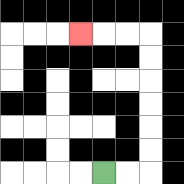{'start': '[4, 7]', 'end': '[3, 1]', 'path_directions': 'R,R,U,U,U,U,U,U,L,L,L', 'path_coordinates': '[[4, 7], [5, 7], [6, 7], [6, 6], [6, 5], [6, 4], [6, 3], [6, 2], [6, 1], [5, 1], [4, 1], [3, 1]]'}